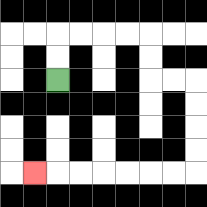{'start': '[2, 3]', 'end': '[1, 7]', 'path_directions': 'U,U,R,R,R,R,D,D,R,R,D,D,D,D,L,L,L,L,L,L,L', 'path_coordinates': '[[2, 3], [2, 2], [2, 1], [3, 1], [4, 1], [5, 1], [6, 1], [6, 2], [6, 3], [7, 3], [8, 3], [8, 4], [8, 5], [8, 6], [8, 7], [7, 7], [6, 7], [5, 7], [4, 7], [3, 7], [2, 7], [1, 7]]'}